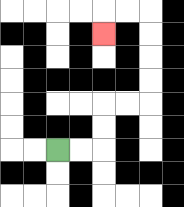{'start': '[2, 6]', 'end': '[4, 1]', 'path_directions': 'R,R,U,U,R,R,U,U,U,U,L,L,D', 'path_coordinates': '[[2, 6], [3, 6], [4, 6], [4, 5], [4, 4], [5, 4], [6, 4], [6, 3], [6, 2], [6, 1], [6, 0], [5, 0], [4, 0], [4, 1]]'}